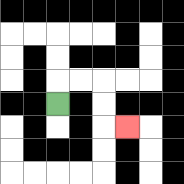{'start': '[2, 4]', 'end': '[5, 5]', 'path_directions': 'U,R,R,D,D,R', 'path_coordinates': '[[2, 4], [2, 3], [3, 3], [4, 3], [4, 4], [4, 5], [5, 5]]'}